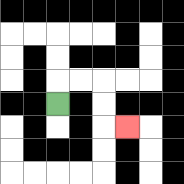{'start': '[2, 4]', 'end': '[5, 5]', 'path_directions': 'U,R,R,D,D,R', 'path_coordinates': '[[2, 4], [2, 3], [3, 3], [4, 3], [4, 4], [4, 5], [5, 5]]'}